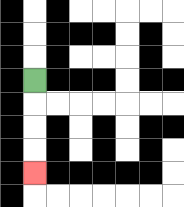{'start': '[1, 3]', 'end': '[1, 7]', 'path_directions': 'D,D,D,D', 'path_coordinates': '[[1, 3], [1, 4], [1, 5], [1, 6], [1, 7]]'}